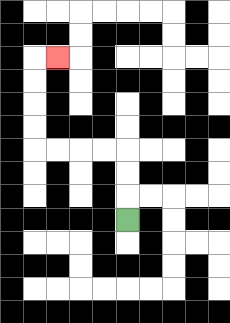{'start': '[5, 9]', 'end': '[2, 2]', 'path_directions': 'U,U,U,L,L,L,L,U,U,U,U,R', 'path_coordinates': '[[5, 9], [5, 8], [5, 7], [5, 6], [4, 6], [3, 6], [2, 6], [1, 6], [1, 5], [1, 4], [1, 3], [1, 2], [2, 2]]'}